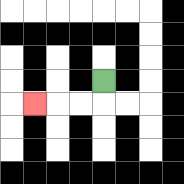{'start': '[4, 3]', 'end': '[1, 4]', 'path_directions': 'D,L,L,L', 'path_coordinates': '[[4, 3], [4, 4], [3, 4], [2, 4], [1, 4]]'}